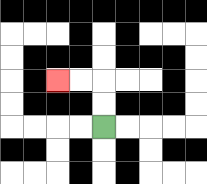{'start': '[4, 5]', 'end': '[2, 3]', 'path_directions': 'U,U,L,L', 'path_coordinates': '[[4, 5], [4, 4], [4, 3], [3, 3], [2, 3]]'}